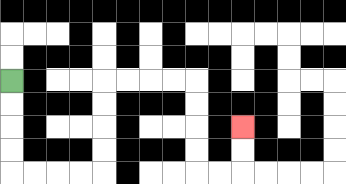{'start': '[0, 3]', 'end': '[10, 5]', 'path_directions': 'D,D,D,D,R,R,R,R,U,U,U,U,R,R,R,R,D,D,D,D,R,R,U,U', 'path_coordinates': '[[0, 3], [0, 4], [0, 5], [0, 6], [0, 7], [1, 7], [2, 7], [3, 7], [4, 7], [4, 6], [4, 5], [4, 4], [4, 3], [5, 3], [6, 3], [7, 3], [8, 3], [8, 4], [8, 5], [8, 6], [8, 7], [9, 7], [10, 7], [10, 6], [10, 5]]'}